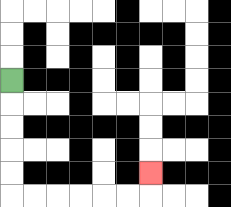{'start': '[0, 3]', 'end': '[6, 7]', 'path_directions': 'D,D,D,D,D,R,R,R,R,R,R,U', 'path_coordinates': '[[0, 3], [0, 4], [0, 5], [0, 6], [0, 7], [0, 8], [1, 8], [2, 8], [3, 8], [4, 8], [5, 8], [6, 8], [6, 7]]'}